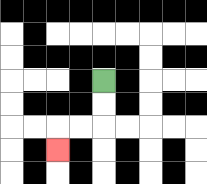{'start': '[4, 3]', 'end': '[2, 6]', 'path_directions': 'D,D,L,L,D', 'path_coordinates': '[[4, 3], [4, 4], [4, 5], [3, 5], [2, 5], [2, 6]]'}